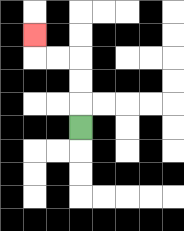{'start': '[3, 5]', 'end': '[1, 1]', 'path_directions': 'U,U,U,L,L,U', 'path_coordinates': '[[3, 5], [3, 4], [3, 3], [3, 2], [2, 2], [1, 2], [1, 1]]'}